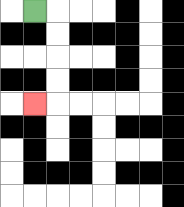{'start': '[1, 0]', 'end': '[1, 4]', 'path_directions': 'R,D,D,D,D,L', 'path_coordinates': '[[1, 0], [2, 0], [2, 1], [2, 2], [2, 3], [2, 4], [1, 4]]'}